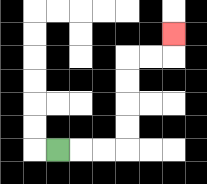{'start': '[2, 6]', 'end': '[7, 1]', 'path_directions': 'R,R,R,U,U,U,U,R,R,U', 'path_coordinates': '[[2, 6], [3, 6], [4, 6], [5, 6], [5, 5], [5, 4], [5, 3], [5, 2], [6, 2], [7, 2], [7, 1]]'}